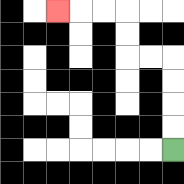{'start': '[7, 6]', 'end': '[2, 0]', 'path_directions': 'U,U,U,U,L,L,U,U,L,L,L', 'path_coordinates': '[[7, 6], [7, 5], [7, 4], [7, 3], [7, 2], [6, 2], [5, 2], [5, 1], [5, 0], [4, 0], [3, 0], [2, 0]]'}